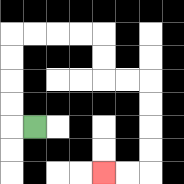{'start': '[1, 5]', 'end': '[4, 7]', 'path_directions': 'L,U,U,U,U,R,R,R,R,D,D,R,R,D,D,D,D,L,L', 'path_coordinates': '[[1, 5], [0, 5], [0, 4], [0, 3], [0, 2], [0, 1], [1, 1], [2, 1], [3, 1], [4, 1], [4, 2], [4, 3], [5, 3], [6, 3], [6, 4], [6, 5], [6, 6], [6, 7], [5, 7], [4, 7]]'}